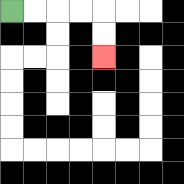{'start': '[0, 0]', 'end': '[4, 2]', 'path_directions': 'R,R,R,R,D,D', 'path_coordinates': '[[0, 0], [1, 0], [2, 0], [3, 0], [4, 0], [4, 1], [4, 2]]'}